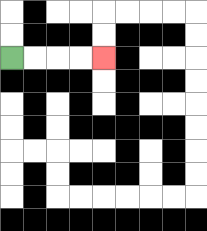{'start': '[0, 2]', 'end': '[4, 2]', 'path_directions': 'R,R,R,R', 'path_coordinates': '[[0, 2], [1, 2], [2, 2], [3, 2], [4, 2]]'}